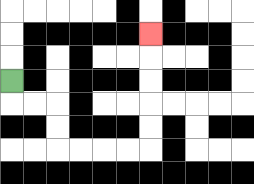{'start': '[0, 3]', 'end': '[6, 1]', 'path_directions': 'D,R,R,D,D,R,R,R,R,U,U,U,U,U', 'path_coordinates': '[[0, 3], [0, 4], [1, 4], [2, 4], [2, 5], [2, 6], [3, 6], [4, 6], [5, 6], [6, 6], [6, 5], [6, 4], [6, 3], [6, 2], [6, 1]]'}